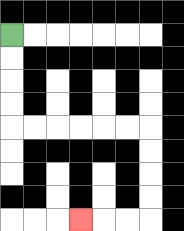{'start': '[0, 1]', 'end': '[3, 9]', 'path_directions': 'D,D,D,D,R,R,R,R,R,R,D,D,D,D,L,L,L', 'path_coordinates': '[[0, 1], [0, 2], [0, 3], [0, 4], [0, 5], [1, 5], [2, 5], [3, 5], [4, 5], [5, 5], [6, 5], [6, 6], [6, 7], [6, 8], [6, 9], [5, 9], [4, 9], [3, 9]]'}